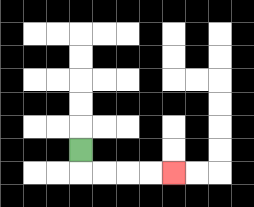{'start': '[3, 6]', 'end': '[7, 7]', 'path_directions': 'D,R,R,R,R', 'path_coordinates': '[[3, 6], [3, 7], [4, 7], [5, 7], [6, 7], [7, 7]]'}